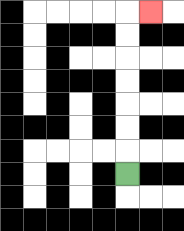{'start': '[5, 7]', 'end': '[6, 0]', 'path_directions': 'U,U,U,U,U,U,U,R', 'path_coordinates': '[[5, 7], [5, 6], [5, 5], [5, 4], [5, 3], [5, 2], [5, 1], [5, 0], [6, 0]]'}